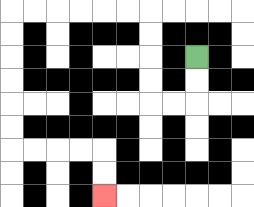{'start': '[8, 2]', 'end': '[4, 8]', 'path_directions': 'D,D,L,L,U,U,U,U,L,L,L,L,L,L,D,D,D,D,D,D,R,R,R,R,D,D', 'path_coordinates': '[[8, 2], [8, 3], [8, 4], [7, 4], [6, 4], [6, 3], [6, 2], [6, 1], [6, 0], [5, 0], [4, 0], [3, 0], [2, 0], [1, 0], [0, 0], [0, 1], [0, 2], [0, 3], [0, 4], [0, 5], [0, 6], [1, 6], [2, 6], [3, 6], [4, 6], [4, 7], [4, 8]]'}